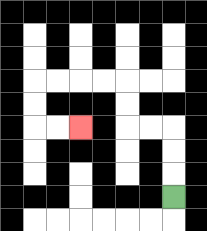{'start': '[7, 8]', 'end': '[3, 5]', 'path_directions': 'U,U,U,L,L,U,U,L,L,L,L,D,D,R,R', 'path_coordinates': '[[7, 8], [7, 7], [7, 6], [7, 5], [6, 5], [5, 5], [5, 4], [5, 3], [4, 3], [3, 3], [2, 3], [1, 3], [1, 4], [1, 5], [2, 5], [3, 5]]'}